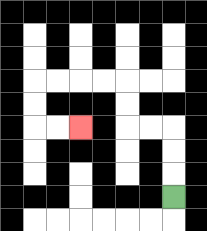{'start': '[7, 8]', 'end': '[3, 5]', 'path_directions': 'U,U,U,L,L,U,U,L,L,L,L,D,D,R,R', 'path_coordinates': '[[7, 8], [7, 7], [7, 6], [7, 5], [6, 5], [5, 5], [5, 4], [5, 3], [4, 3], [3, 3], [2, 3], [1, 3], [1, 4], [1, 5], [2, 5], [3, 5]]'}